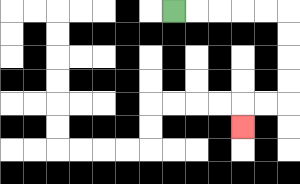{'start': '[7, 0]', 'end': '[10, 5]', 'path_directions': 'R,R,R,R,R,D,D,D,D,L,L,D', 'path_coordinates': '[[7, 0], [8, 0], [9, 0], [10, 0], [11, 0], [12, 0], [12, 1], [12, 2], [12, 3], [12, 4], [11, 4], [10, 4], [10, 5]]'}